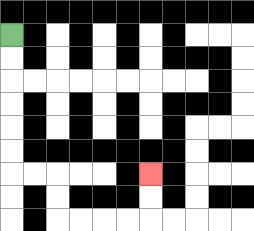{'start': '[0, 1]', 'end': '[6, 7]', 'path_directions': 'D,D,D,D,D,D,R,R,D,D,R,R,R,R,U,U', 'path_coordinates': '[[0, 1], [0, 2], [0, 3], [0, 4], [0, 5], [0, 6], [0, 7], [1, 7], [2, 7], [2, 8], [2, 9], [3, 9], [4, 9], [5, 9], [6, 9], [6, 8], [6, 7]]'}